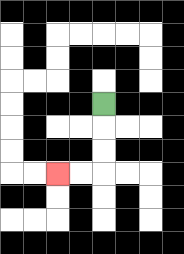{'start': '[4, 4]', 'end': '[2, 7]', 'path_directions': 'D,D,D,L,L', 'path_coordinates': '[[4, 4], [4, 5], [4, 6], [4, 7], [3, 7], [2, 7]]'}